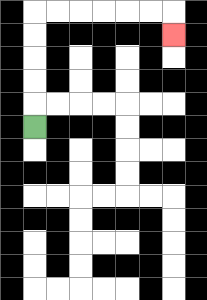{'start': '[1, 5]', 'end': '[7, 1]', 'path_directions': 'U,U,U,U,U,R,R,R,R,R,R,D', 'path_coordinates': '[[1, 5], [1, 4], [1, 3], [1, 2], [1, 1], [1, 0], [2, 0], [3, 0], [4, 0], [5, 0], [6, 0], [7, 0], [7, 1]]'}